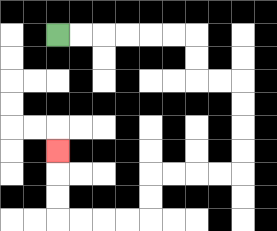{'start': '[2, 1]', 'end': '[2, 6]', 'path_directions': 'R,R,R,R,R,R,D,D,R,R,D,D,D,D,L,L,L,L,D,D,L,L,L,L,U,U,U', 'path_coordinates': '[[2, 1], [3, 1], [4, 1], [5, 1], [6, 1], [7, 1], [8, 1], [8, 2], [8, 3], [9, 3], [10, 3], [10, 4], [10, 5], [10, 6], [10, 7], [9, 7], [8, 7], [7, 7], [6, 7], [6, 8], [6, 9], [5, 9], [4, 9], [3, 9], [2, 9], [2, 8], [2, 7], [2, 6]]'}